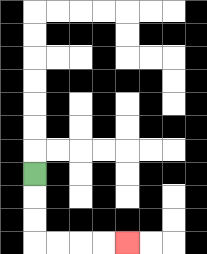{'start': '[1, 7]', 'end': '[5, 10]', 'path_directions': 'D,D,D,R,R,R,R', 'path_coordinates': '[[1, 7], [1, 8], [1, 9], [1, 10], [2, 10], [3, 10], [4, 10], [5, 10]]'}